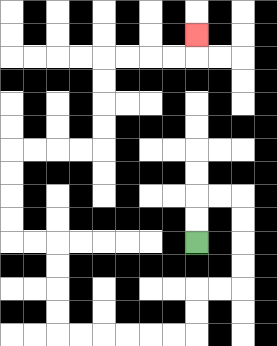{'start': '[8, 10]', 'end': '[8, 1]', 'path_directions': 'U,U,R,R,D,D,D,D,L,L,D,D,L,L,L,L,L,L,U,U,U,U,L,L,U,U,U,U,R,R,R,R,U,U,U,U,R,R,R,R,U', 'path_coordinates': '[[8, 10], [8, 9], [8, 8], [9, 8], [10, 8], [10, 9], [10, 10], [10, 11], [10, 12], [9, 12], [8, 12], [8, 13], [8, 14], [7, 14], [6, 14], [5, 14], [4, 14], [3, 14], [2, 14], [2, 13], [2, 12], [2, 11], [2, 10], [1, 10], [0, 10], [0, 9], [0, 8], [0, 7], [0, 6], [1, 6], [2, 6], [3, 6], [4, 6], [4, 5], [4, 4], [4, 3], [4, 2], [5, 2], [6, 2], [7, 2], [8, 2], [8, 1]]'}